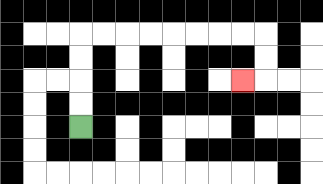{'start': '[3, 5]', 'end': '[10, 3]', 'path_directions': 'U,U,U,U,R,R,R,R,R,R,R,R,D,D,L', 'path_coordinates': '[[3, 5], [3, 4], [3, 3], [3, 2], [3, 1], [4, 1], [5, 1], [6, 1], [7, 1], [8, 1], [9, 1], [10, 1], [11, 1], [11, 2], [11, 3], [10, 3]]'}